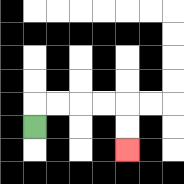{'start': '[1, 5]', 'end': '[5, 6]', 'path_directions': 'U,R,R,R,R,D,D', 'path_coordinates': '[[1, 5], [1, 4], [2, 4], [3, 4], [4, 4], [5, 4], [5, 5], [5, 6]]'}